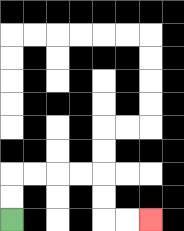{'start': '[0, 9]', 'end': '[6, 9]', 'path_directions': 'U,U,R,R,R,R,D,D,R,R', 'path_coordinates': '[[0, 9], [0, 8], [0, 7], [1, 7], [2, 7], [3, 7], [4, 7], [4, 8], [4, 9], [5, 9], [6, 9]]'}